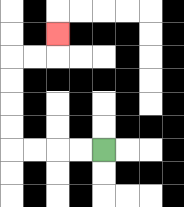{'start': '[4, 6]', 'end': '[2, 1]', 'path_directions': 'L,L,L,L,U,U,U,U,R,R,U', 'path_coordinates': '[[4, 6], [3, 6], [2, 6], [1, 6], [0, 6], [0, 5], [0, 4], [0, 3], [0, 2], [1, 2], [2, 2], [2, 1]]'}